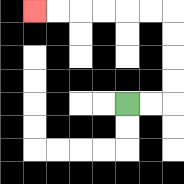{'start': '[5, 4]', 'end': '[1, 0]', 'path_directions': 'R,R,U,U,U,U,L,L,L,L,L,L', 'path_coordinates': '[[5, 4], [6, 4], [7, 4], [7, 3], [7, 2], [7, 1], [7, 0], [6, 0], [5, 0], [4, 0], [3, 0], [2, 0], [1, 0]]'}